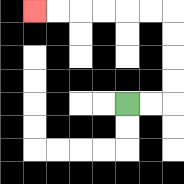{'start': '[5, 4]', 'end': '[1, 0]', 'path_directions': 'R,R,U,U,U,U,L,L,L,L,L,L', 'path_coordinates': '[[5, 4], [6, 4], [7, 4], [7, 3], [7, 2], [7, 1], [7, 0], [6, 0], [5, 0], [4, 0], [3, 0], [2, 0], [1, 0]]'}